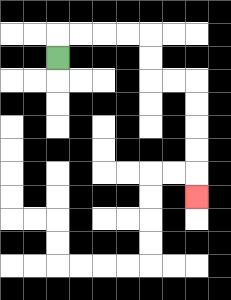{'start': '[2, 2]', 'end': '[8, 8]', 'path_directions': 'U,R,R,R,R,D,D,R,R,D,D,D,D,D', 'path_coordinates': '[[2, 2], [2, 1], [3, 1], [4, 1], [5, 1], [6, 1], [6, 2], [6, 3], [7, 3], [8, 3], [8, 4], [8, 5], [8, 6], [8, 7], [8, 8]]'}